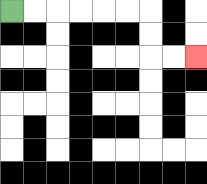{'start': '[0, 0]', 'end': '[8, 2]', 'path_directions': 'R,R,R,R,R,R,D,D,R,R', 'path_coordinates': '[[0, 0], [1, 0], [2, 0], [3, 0], [4, 0], [5, 0], [6, 0], [6, 1], [6, 2], [7, 2], [8, 2]]'}